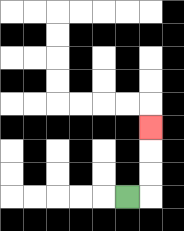{'start': '[5, 8]', 'end': '[6, 5]', 'path_directions': 'R,U,U,U', 'path_coordinates': '[[5, 8], [6, 8], [6, 7], [6, 6], [6, 5]]'}